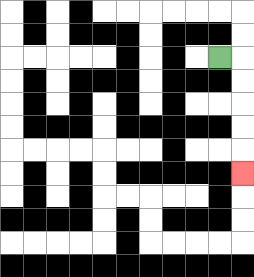{'start': '[9, 2]', 'end': '[10, 7]', 'path_directions': 'R,D,D,D,D,D', 'path_coordinates': '[[9, 2], [10, 2], [10, 3], [10, 4], [10, 5], [10, 6], [10, 7]]'}